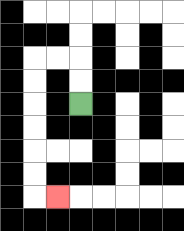{'start': '[3, 4]', 'end': '[2, 8]', 'path_directions': 'U,U,L,L,D,D,D,D,D,D,R', 'path_coordinates': '[[3, 4], [3, 3], [3, 2], [2, 2], [1, 2], [1, 3], [1, 4], [1, 5], [1, 6], [1, 7], [1, 8], [2, 8]]'}